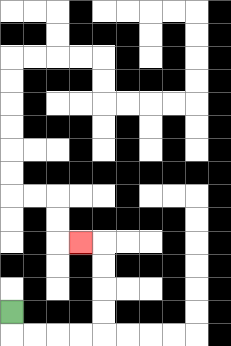{'start': '[0, 13]', 'end': '[3, 10]', 'path_directions': 'D,R,R,R,R,U,U,U,U,L', 'path_coordinates': '[[0, 13], [0, 14], [1, 14], [2, 14], [3, 14], [4, 14], [4, 13], [4, 12], [4, 11], [4, 10], [3, 10]]'}